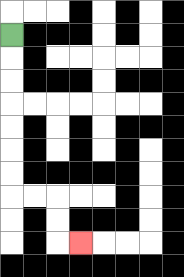{'start': '[0, 1]', 'end': '[3, 10]', 'path_directions': 'D,D,D,D,D,D,D,R,R,D,D,R', 'path_coordinates': '[[0, 1], [0, 2], [0, 3], [0, 4], [0, 5], [0, 6], [0, 7], [0, 8], [1, 8], [2, 8], [2, 9], [2, 10], [3, 10]]'}